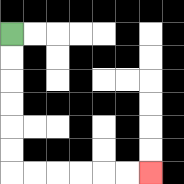{'start': '[0, 1]', 'end': '[6, 7]', 'path_directions': 'D,D,D,D,D,D,R,R,R,R,R,R', 'path_coordinates': '[[0, 1], [0, 2], [0, 3], [0, 4], [0, 5], [0, 6], [0, 7], [1, 7], [2, 7], [3, 7], [4, 7], [5, 7], [6, 7]]'}